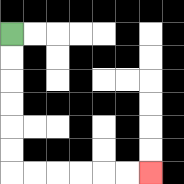{'start': '[0, 1]', 'end': '[6, 7]', 'path_directions': 'D,D,D,D,D,D,R,R,R,R,R,R', 'path_coordinates': '[[0, 1], [0, 2], [0, 3], [0, 4], [0, 5], [0, 6], [0, 7], [1, 7], [2, 7], [3, 7], [4, 7], [5, 7], [6, 7]]'}